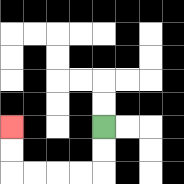{'start': '[4, 5]', 'end': '[0, 5]', 'path_directions': 'D,D,L,L,L,L,U,U', 'path_coordinates': '[[4, 5], [4, 6], [4, 7], [3, 7], [2, 7], [1, 7], [0, 7], [0, 6], [0, 5]]'}